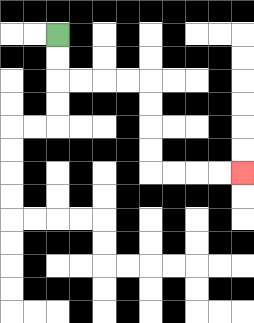{'start': '[2, 1]', 'end': '[10, 7]', 'path_directions': 'D,D,R,R,R,R,D,D,D,D,R,R,R,R', 'path_coordinates': '[[2, 1], [2, 2], [2, 3], [3, 3], [4, 3], [5, 3], [6, 3], [6, 4], [6, 5], [6, 6], [6, 7], [7, 7], [8, 7], [9, 7], [10, 7]]'}